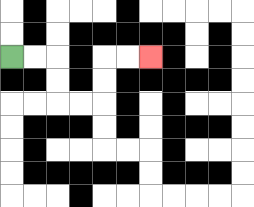{'start': '[0, 2]', 'end': '[6, 2]', 'path_directions': 'R,R,D,D,R,R,U,U,R,R', 'path_coordinates': '[[0, 2], [1, 2], [2, 2], [2, 3], [2, 4], [3, 4], [4, 4], [4, 3], [4, 2], [5, 2], [6, 2]]'}